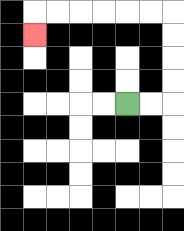{'start': '[5, 4]', 'end': '[1, 1]', 'path_directions': 'R,R,U,U,U,U,L,L,L,L,L,L,D', 'path_coordinates': '[[5, 4], [6, 4], [7, 4], [7, 3], [7, 2], [7, 1], [7, 0], [6, 0], [5, 0], [4, 0], [3, 0], [2, 0], [1, 0], [1, 1]]'}